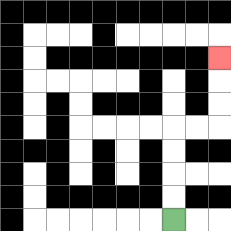{'start': '[7, 9]', 'end': '[9, 2]', 'path_directions': 'U,U,U,U,R,R,U,U,U', 'path_coordinates': '[[7, 9], [7, 8], [7, 7], [7, 6], [7, 5], [8, 5], [9, 5], [9, 4], [9, 3], [9, 2]]'}